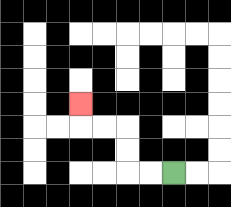{'start': '[7, 7]', 'end': '[3, 4]', 'path_directions': 'L,L,U,U,L,L,U', 'path_coordinates': '[[7, 7], [6, 7], [5, 7], [5, 6], [5, 5], [4, 5], [3, 5], [3, 4]]'}